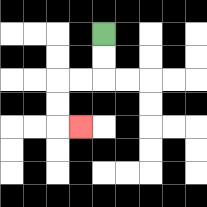{'start': '[4, 1]', 'end': '[3, 5]', 'path_directions': 'D,D,L,L,D,D,R', 'path_coordinates': '[[4, 1], [4, 2], [4, 3], [3, 3], [2, 3], [2, 4], [2, 5], [3, 5]]'}